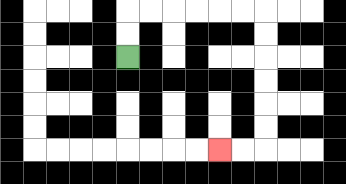{'start': '[5, 2]', 'end': '[9, 6]', 'path_directions': 'U,U,R,R,R,R,R,R,D,D,D,D,D,D,L,L', 'path_coordinates': '[[5, 2], [5, 1], [5, 0], [6, 0], [7, 0], [8, 0], [9, 0], [10, 0], [11, 0], [11, 1], [11, 2], [11, 3], [11, 4], [11, 5], [11, 6], [10, 6], [9, 6]]'}